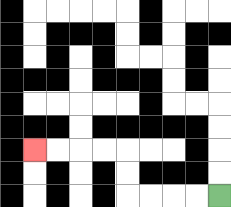{'start': '[9, 8]', 'end': '[1, 6]', 'path_directions': 'L,L,L,L,U,U,L,L,L,L', 'path_coordinates': '[[9, 8], [8, 8], [7, 8], [6, 8], [5, 8], [5, 7], [5, 6], [4, 6], [3, 6], [2, 6], [1, 6]]'}